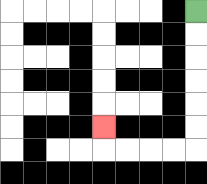{'start': '[8, 0]', 'end': '[4, 5]', 'path_directions': 'D,D,D,D,D,D,L,L,L,L,U', 'path_coordinates': '[[8, 0], [8, 1], [8, 2], [8, 3], [8, 4], [8, 5], [8, 6], [7, 6], [6, 6], [5, 6], [4, 6], [4, 5]]'}